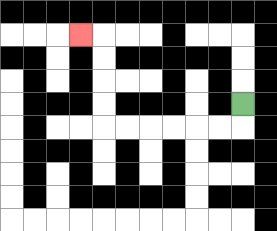{'start': '[10, 4]', 'end': '[3, 1]', 'path_directions': 'D,L,L,L,L,L,L,U,U,U,U,L', 'path_coordinates': '[[10, 4], [10, 5], [9, 5], [8, 5], [7, 5], [6, 5], [5, 5], [4, 5], [4, 4], [4, 3], [4, 2], [4, 1], [3, 1]]'}